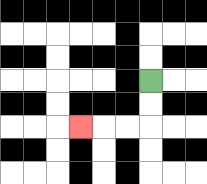{'start': '[6, 3]', 'end': '[3, 5]', 'path_directions': 'D,D,L,L,L', 'path_coordinates': '[[6, 3], [6, 4], [6, 5], [5, 5], [4, 5], [3, 5]]'}